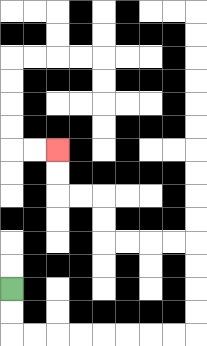{'start': '[0, 12]', 'end': '[2, 6]', 'path_directions': 'D,D,R,R,R,R,R,R,R,R,U,U,U,U,L,L,L,L,U,U,L,L,U,U', 'path_coordinates': '[[0, 12], [0, 13], [0, 14], [1, 14], [2, 14], [3, 14], [4, 14], [5, 14], [6, 14], [7, 14], [8, 14], [8, 13], [8, 12], [8, 11], [8, 10], [7, 10], [6, 10], [5, 10], [4, 10], [4, 9], [4, 8], [3, 8], [2, 8], [2, 7], [2, 6]]'}